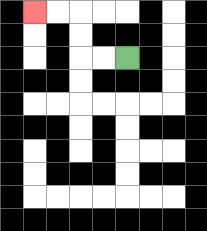{'start': '[5, 2]', 'end': '[1, 0]', 'path_directions': 'L,L,U,U,L,L', 'path_coordinates': '[[5, 2], [4, 2], [3, 2], [3, 1], [3, 0], [2, 0], [1, 0]]'}